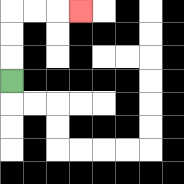{'start': '[0, 3]', 'end': '[3, 0]', 'path_directions': 'U,U,U,R,R,R', 'path_coordinates': '[[0, 3], [0, 2], [0, 1], [0, 0], [1, 0], [2, 0], [3, 0]]'}